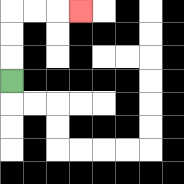{'start': '[0, 3]', 'end': '[3, 0]', 'path_directions': 'U,U,U,R,R,R', 'path_coordinates': '[[0, 3], [0, 2], [0, 1], [0, 0], [1, 0], [2, 0], [3, 0]]'}